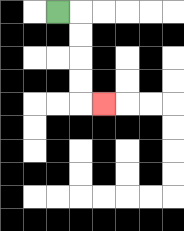{'start': '[2, 0]', 'end': '[4, 4]', 'path_directions': 'R,D,D,D,D,R', 'path_coordinates': '[[2, 0], [3, 0], [3, 1], [3, 2], [3, 3], [3, 4], [4, 4]]'}